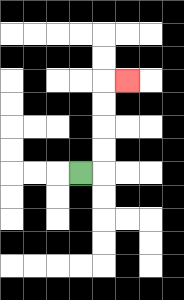{'start': '[3, 7]', 'end': '[5, 3]', 'path_directions': 'R,U,U,U,U,R', 'path_coordinates': '[[3, 7], [4, 7], [4, 6], [4, 5], [4, 4], [4, 3], [5, 3]]'}